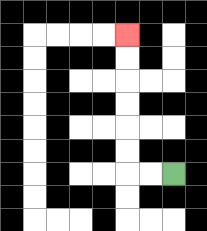{'start': '[7, 7]', 'end': '[5, 1]', 'path_directions': 'L,L,U,U,U,U,U,U', 'path_coordinates': '[[7, 7], [6, 7], [5, 7], [5, 6], [5, 5], [5, 4], [5, 3], [5, 2], [5, 1]]'}